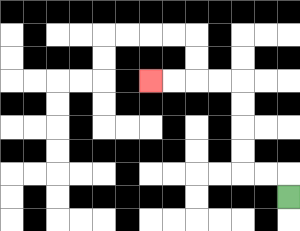{'start': '[12, 8]', 'end': '[6, 3]', 'path_directions': 'U,L,L,U,U,U,U,L,L,L,L', 'path_coordinates': '[[12, 8], [12, 7], [11, 7], [10, 7], [10, 6], [10, 5], [10, 4], [10, 3], [9, 3], [8, 3], [7, 3], [6, 3]]'}